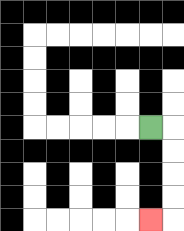{'start': '[6, 5]', 'end': '[6, 9]', 'path_directions': 'R,D,D,D,D,L', 'path_coordinates': '[[6, 5], [7, 5], [7, 6], [7, 7], [7, 8], [7, 9], [6, 9]]'}